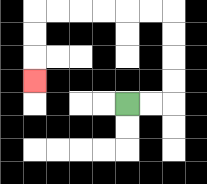{'start': '[5, 4]', 'end': '[1, 3]', 'path_directions': 'R,R,U,U,U,U,L,L,L,L,L,L,D,D,D', 'path_coordinates': '[[5, 4], [6, 4], [7, 4], [7, 3], [7, 2], [7, 1], [7, 0], [6, 0], [5, 0], [4, 0], [3, 0], [2, 0], [1, 0], [1, 1], [1, 2], [1, 3]]'}